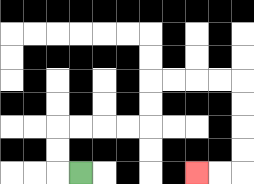{'start': '[3, 7]', 'end': '[8, 7]', 'path_directions': 'L,U,U,R,R,R,R,U,U,R,R,R,R,D,D,D,D,L,L', 'path_coordinates': '[[3, 7], [2, 7], [2, 6], [2, 5], [3, 5], [4, 5], [5, 5], [6, 5], [6, 4], [6, 3], [7, 3], [8, 3], [9, 3], [10, 3], [10, 4], [10, 5], [10, 6], [10, 7], [9, 7], [8, 7]]'}